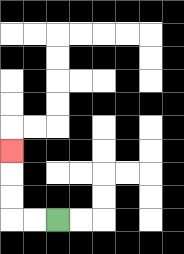{'start': '[2, 9]', 'end': '[0, 6]', 'path_directions': 'L,L,U,U,U', 'path_coordinates': '[[2, 9], [1, 9], [0, 9], [0, 8], [0, 7], [0, 6]]'}